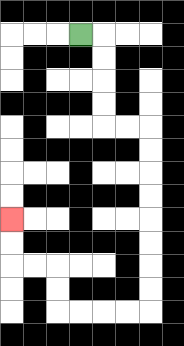{'start': '[3, 1]', 'end': '[0, 9]', 'path_directions': 'R,D,D,D,D,R,R,D,D,D,D,D,D,D,D,L,L,L,L,U,U,L,L,U,U', 'path_coordinates': '[[3, 1], [4, 1], [4, 2], [4, 3], [4, 4], [4, 5], [5, 5], [6, 5], [6, 6], [6, 7], [6, 8], [6, 9], [6, 10], [6, 11], [6, 12], [6, 13], [5, 13], [4, 13], [3, 13], [2, 13], [2, 12], [2, 11], [1, 11], [0, 11], [0, 10], [0, 9]]'}